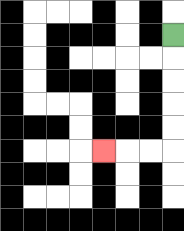{'start': '[7, 1]', 'end': '[4, 6]', 'path_directions': 'D,D,D,D,D,L,L,L', 'path_coordinates': '[[7, 1], [7, 2], [7, 3], [7, 4], [7, 5], [7, 6], [6, 6], [5, 6], [4, 6]]'}